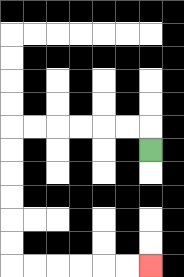{'start': '[6, 6]', 'end': '[6, 11]', 'path_directions': 'U,L,L,L,L,L,L,D,D,D,D,D,D,R,R,R,R,R,R', 'path_coordinates': '[[6, 6], [6, 5], [5, 5], [4, 5], [3, 5], [2, 5], [1, 5], [0, 5], [0, 6], [0, 7], [0, 8], [0, 9], [0, 10], [0, 11], [1, 11], [2, 11], [3, 11], [4, 11], [5, 11], [6, 11]]'}